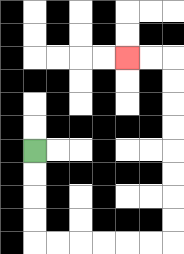{'start': '[1, 6]', 'end': '[5, 2]', 'path_directions': 'D,D,D,D,R,R,R,R,R,R,U,U,U,U,U,U,U,U,L,L', 'path_coordinates': '[[1, 6], [1, 7], [1, 8], [1, 9], [1, 10], [2, 10], [3, 10], [4, 10], [5, 10], [6, 10], [7, 10], [7, 9], [7, 8], [7, 7], [7, 6], [7, 5], [7, 4], [7, 3], [7, 2], [6, 2], [5, 2]]'}